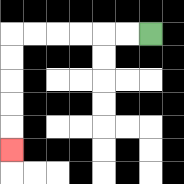{'start': '[6, 1]', 'end': '[0, 6]', 'path_directions': 'L,L,L,L,L,L,D,D,D,D,D', 'path_coordinates': '[[6, 1], [5, 1], [4, 1], [3, 1], [2, 1], [1, 1], [0, 1], [0, 2], [0, 3], [0, 4], [0, 5], [0, 6]]'}